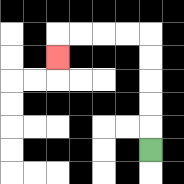{'start': '[6, 6]', 'end': '[2, 2]', 'path_directions': 'U,U,U,U,U,L,L,L,L,D', 'path_coordinates': '[[6, 6], [6, 5], [6, 4], [6, 3], [6, 2], [6, 1], [5, 1], [4, 1], [3, 1], [2, 1], [2, 2]]'}